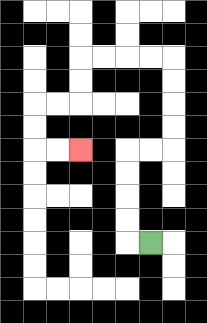{'start': '[6, 10]', 'end': '[3, 6]', 'path_directions': 'L,U,U,U,U,R,R,U,U,U,U,L,L,L,L,D,D,L,L,D,D,R,R', 'path_coordinates': '[[6, 10], [5, 10], [5, 9], [5, 8], [5, 7], [5, 6], [6, 6], [7, 6], [7, 5], [7, 4], [7, 3], [7, 2], [6, 2], [5, 2], [4, 2], [3, 2], [3, 3], [3, 4], [2, 4], [1, 4], [1, 5], [1, 6], [2, 6], [3, 6]]'}